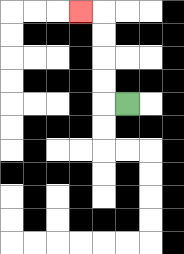{'start': '[5, 4]', 'end': '[3, 0]', 'path_directions': 'L,U,U,U,U,L', 'path_coordinates': '[[5, 4], [4, 4], [4, 3], [4, 2], [4, 1], [4, 0], [3, 0]]'}